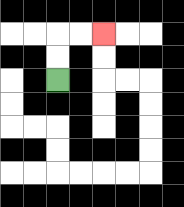{'start': '[2, 3]', 'end': '[4, 1]', 'path_directions': 'U,U,R,R', 'path_coordinates': '[[2, 3], [2, 2], [2, 1], [3, 1], [4, 1]]'}